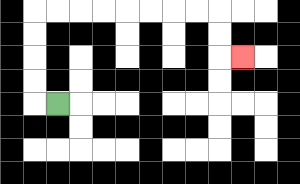{'start': '[2, 4]', 'end': '[10, 2]', 'path_directions': 'L,U,U,U,U,R,R,R,R,R,R,R,R,D,D,R', 'path_coordinates': '[[2, 4], [1, 4], [1, 3], [1, 2], [1, 1], [1, 0], [2, 0], [3, 0], [4, 0], [5, 0], [6, 0], [7, 0], [8, 0], [9, 0], [9, 1], [9, 2], [10, 2]]'}